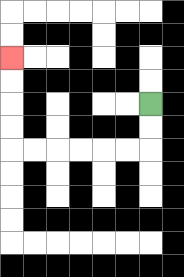{'start': '[6, 4]', 'end': '[0, 2]', 'path_directions': 'D,D,L,L,L,L,L,L,U,U,U,U', 'path_coordinates': '[[6, 4], [6, 5], [6, 6], [5, 6], [4, 6], [3, 6], [2, 6], [1, 6], [0, 6], [0, 5], [0, 4], [0, 3], [0, 2]]'}